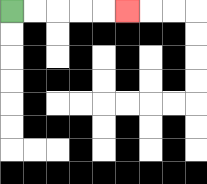{'start': '[0, 0]', 'end': '[5, 0]', 'path_directions': 'R,R,R,R,R', 'path_coordinates': '[[0, 0], [1, 0], [2, 0], [3, 0], [4, 0], [5, 0]]'}